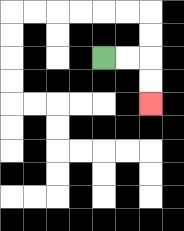{'start': '[4, 2]', 'end': '[6, 4]', 'path_directions': 'R,R,D,D', 'path_coordinates': '[[4, 2], [5, 2], [6, 2], [6, 3], [6, 4]]'}